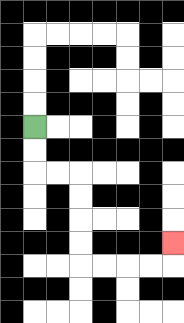{'start': '[1, 5]', 'end': '[7, 10]', 'path_directions': 'D,D,R,R,D,D,D,D,R,R,R,R,U', 'path_coordinates': '[[1, 5], [1, 6], [1, 7], [2, 7], [3, 7], [3, 8], [3, 9], [3, 10], [3, 11], [4, 11], [5, 11], [6, 11], [7, 11], [7, 10]]'}